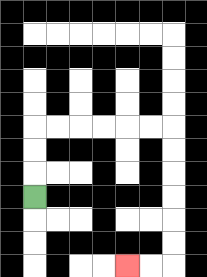{'start': '[1, 8]', 'end': '[5, 11]', 'path_directions': 'U,U,U,R,R,R,R,R,R,D,D,D,D,D,D,L,L', 'path_coordinates': '[[1, 8], [1, 7], [1, 6], [1, 5], [2, 5], [3, 5], [4, 5], [5, 5], [6, 5], [7, 5], [7, 6], [7, 7], [7, 8], [7, 9], [7, 10], [7, 11], [6, 11], [5, 11]]'}